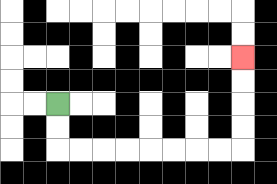{'start': '[2, 4]', 'end': '[10, 2]', 'path_directions': 'D,D,R,R,R,R,R,R,R,R,U,U,U,U', 'path_coordinates': '[[2, 4], [2, 5], [2, 6], [3, 6], [4, 6], [5, 6], [6, 6], [7, 6], [8, 6], [9, 6], [10, 6], [10, 5], [10, 4], [10, 3], [10, 2]]'}